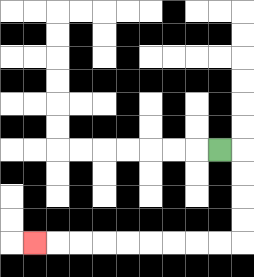{'start': '[9, 6]', 'end': '[1, 10]', 'path_directions': 'R,D,D,D,D,L,L,L,L,L,L,L,L,L', 'path_coordinates': '[[9, 6], [10, 6], [10, 7], [10, 8], [10, 9], [10, 10], [9, 10], [8, 10], [7, 10], [6, 10], [5, 10], [4, 10], [3, 10], [2, 10], [1, 10]]'}